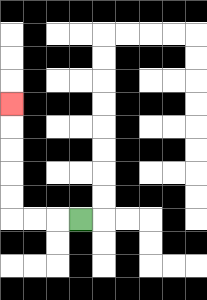{'start': '[3, 9]', 'end': '[0, 4]', 'path_directions': 'L,L,L,U,U,U,U,U', 'path_coordinates': '[[3, 9], [2, 9], [1, 9], [0, 9], [0, 8], [0, 7], [0, 6], [0, 5], [0, 4]]'}